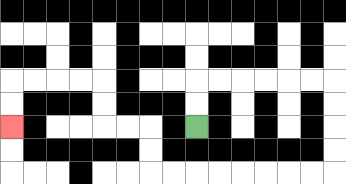{'start': '[8, 5]', 'end': '[0, 5]', 'path_directions': 'U,U,R,R,R,R,R,R,D,D,D,D,L,L,L,L,L,L,L,L,U,U,L,L,U,U,L,L,L,L,D,D', 'path_coordinates': '[[8, 5], [8, 4], [8, 3], [9, 3], [10, 3], [11, 3], [12, 3], [13, 3], [14, 3], [14, 4], [14, 5], [14, 6], [14, 7], [13, 7], [12, 7], [11, 7], [10, 7], [9, 7], [8, 7], [7, 7], [6, 7], [6, 6], [6, 5], [5, 5], [4, 5], [4, 4], [4, 3], [3, 3], [2, 3], [1, 3], [0, 3], [0, 4], [0, 5]]'}